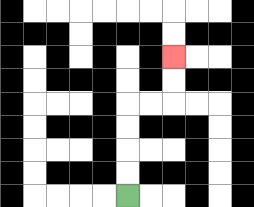{'start': '[5, 8]', 'end': '[7, 2]', 'path_directions': 'U,U,U,U,R,R,U,U', 'path_coordinates': '[[5, 8], [5, 7], [5, 6], [5, 5], [5, 4], [6, 4], [7, 4], [7, 3], [7, 2]]'}